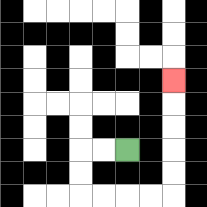{'start': '[5, 6]', 'end': '[7, 3]', 'path_directions': 'L,L,D,D,R,R,R,R,U,U,U,U,U', 'path_coordinates': '[[5, 6], [4, 6], [3, 6], [3, 7], [3, 8], [4, 8], [5, 8], [6, 8], [7, 8], [7, 7], [7, 6], [7, 5], [7, 4], [7, 3]]'}